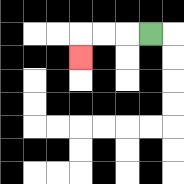{'start': '[6, 1]', 'end': '[3, 2]', 'path_directions': 'L,L,L,D', 'path_coordinates': '[[6, 1], [5, 1], [4, 1], [3, 1], [3, 2]]'}